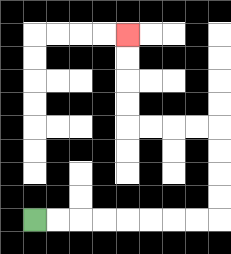{'start': '[1, 9]', 'end': '[5, 1]', 'path_directions': 'R,R,R,R,R,R,R,R,U,U,U,U,L,L,L,L,U,U,U,U', 'path_coordinates': '[[1, 9], [2, 9], [3, 9], [4, 9], [5, 9], [6, 9], [7, 9], [8, 9], [9, 9], [9, 8], [9, 7], [9, 6], [9, 5], [8, 5], [7, 5], [6, 5], [5, 5], [5, 4], [5, 3], [5, 2], [5, 1]]'}